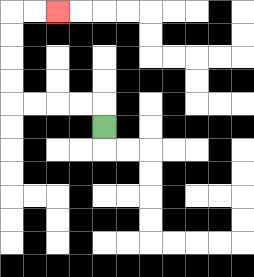{'start': '[4, 5]', 'end': '[2, 0]', 'path_directions': 'U,L,L,L,L,U,U,U,U,R,R', 'path_coordinates': '[[4, 5], [4, 4], [3, 4], [2, 4], [1, 4], [0, 4], [0, 3], [0, 2], [0, 1], [0, 0], [1, 0], [2, 0]]'}